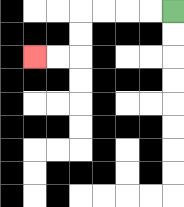{'start': '[7, 0]', 'end': '[1, 2]', 'path_directions': 'L,L,L,L,D,D,L,L', 'path_coordinates': '[[7, 0], [6, 0], [5, 0], [4, 0], [3, 0], [3, 1], [3, 2], [2, 2], [1, 2]]'}